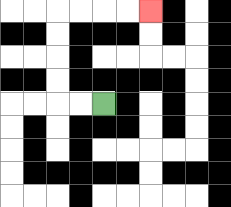{'start': '[4, 4]', 'end': '[6, 0]', 'path_directions': 'L,L,U,U,U,U,R,R,R,R', 'path_coordinates': '[[4, 4], [3, 4], [2, 4], [2, 3], [2, 2], [2, 1], [2, 0], [3, 0], [4, 0], [5, 0], [6, 0]]'}